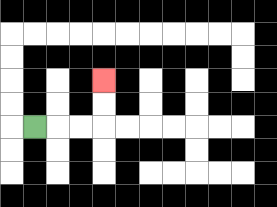{'start': '[1, 5]', 'end': '[4, 3]', 'path_directions': 'R,R,R,U,U', 'path_coordinates': '[[1, 5], [2, 5], [3, 5], [4, 5], [4, 4], [4, 3]]'}